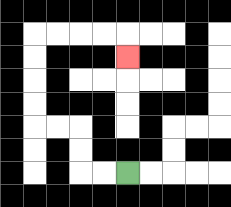{'start': '[5, 7]', 'end': '[5, 2]', 'path_directions': 'L,L,U,U,L,L,U,U,U,U,R,R,R,R,D', 'path_coordinates': '[[5, 7], [4, 7], [3, 7], [3, 6], [3, 5], [2, 5], [1, 5], [1, 4], [1, 3], [1, 2], [1, 1], [2, 1], [3, 1], [4, 1], [5, 1], [5, 2]]'}